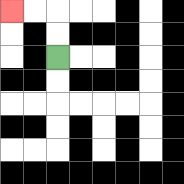{'start': '[2, 2]', 'end': '[0, 0]', 'path_directions': 'U,U,L,L', 'path_coordinates': '[[2, 2], [2, 1], [2, 0], [1, 0], [0, 0]]'}